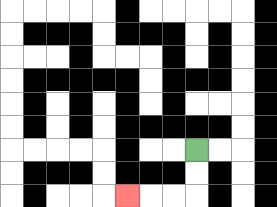{'start': '[8, 6]', 'end': '[5, 8]', 'path_directions': 'D,D,L,L,L', 'path_coordinates': '[[8, 6], [8, 7], [8, 8], [7, 8], [6, 8], [5, 8]]'}